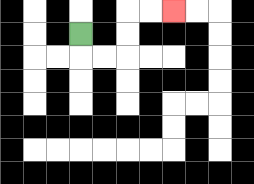{'start': '[3, 1]', 'end': '[7, 0]', 'path_directions': 'D,R,R,U,U,R,R', 'path_coordinates': '[[3, 1], [3, 2], [4, 2], [5, 2], [5, 1], [5, 0], [6, 0], [7, 0]]'}